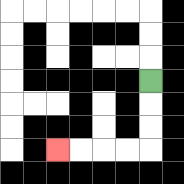{'start': '[6, 3]', 'end': '[2, 6]', 'path_directions': 'D,D,D,L,L,L,L', 'path_coordinates': '[[6, 3], [6, 4], [6, 5], [6, 6], [5, 6], [4, 6], [3, 6], [2, 6]]'}